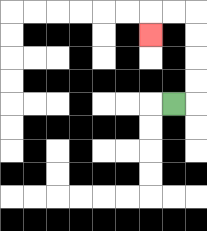{'start': '[7, 4]', 'end': '[6, 1]', 'path_directions': 'R,U,U,U,U,L,L,D', 'path_coordinates': '[[7, 4], [8, 4], [8, 3], [8, 2], [8, 1], [8, 0], [7, 0], [6, 0], [6, 1]]'}